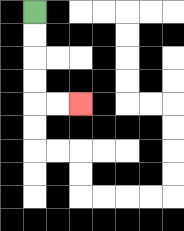{'start': '[1, 0]', 'end': '[3, 4]', 'path_directions': 'D,D,D,D,R,R', 'path_coordinates': '[[1, 0], [1, 1], [1, 2], [1, 3], [1, 4], [2, 4], [3, 4]]'}